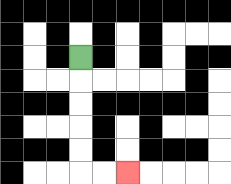{'start': '[3, 2]', 'end': '[5, 7]', 'path_directions': 'D,D,D,D,D,R,R', 'path_coordinates': '[[3, 2], [3, 3], [3, 4], [3, 5], [3, 6], [3, 7], [4, 7], [5, 7]]'}